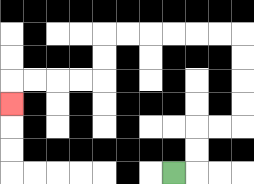{'start': '[7, 7]', 'end': '[0, 4]', 'path_directions': 'R,U,U,R,R,U,U,U,U,L,L,L,L,L,L,D,D,L,L,L,L,D', 'path_coordinates': '[[7, 7], [8, 7], [8, 6], [8, 5], [9, 5], [10, 5], [10, 4], [10, 3], [10, 2], [10, 1], [9, 1], [8, 1], [7, 1], [6, 1], [5, 1], [4, 1], [4, 2], [4, 3], [3, 3], [2, 3], [1, 3], [0, 3], [0, 4]]'}